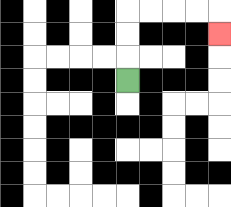{'start': '[5, 3]', 'end': '[9, 1]', 'path_directions': 'U,U,U,R,R,R,R,D', 'path_coordinates': '[[5, 3], [5, 2], [5, 1], [5, 0], [6, 0], [7, 0], [8, 0], [9, 0], [9, 1]]'}